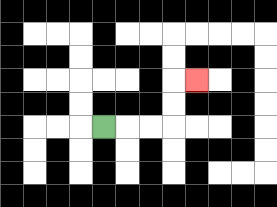{'start': '[4, 5]', 'end': '[8, 3]', 'path_directions': 'R,R,R,U,U,R', 'path_coordinates': '[[4, 5], [5, 5], [6, 5], [7, 5], [7, 4], [7, 3], [8, 3]]'}